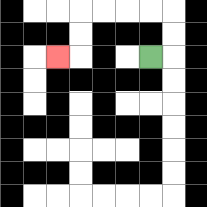{'start': '[6, 2]', 'end': '[2, 2]', 'path_directions': 'R,U,U,L,L,L,L,D,D,L', 'path_coordinates': '[[6, 2], [7, 2], [7, 1], [7, 0], [6, 0], [5, 0], [4, 0], [3, 0], [3, 1], [3, 2], [2, 2]]'}